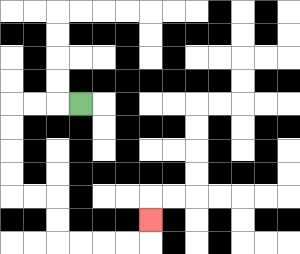{'start': '[3, 4]', 'end': '[6, 9]', 'path_directions': 'L,L,L,D,D,D,D,R,R,D,D,R,R,R,R,U', 'path_coordinates': '[[3, 4], [2, 4], [1, 4], [0, 4], [0, 5], [0, 6], [0, 7], [0, 8], [1, 8], [2, 8], [2, 9], [2, 10], [3, 10], [4, 10], [5, 10], [6, 10], [6, 9]]'}